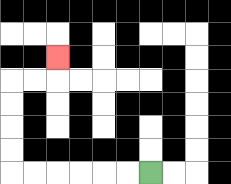{'start': '[6, 7]', 'end': '[2, 2]', 'path_directions': 'L,L,L,L,L,L,U,U,U,U,R,R,U', 'path_coordinates': '[[6, 7], [5, 7], [4, 7], [3, 7], [2, 7], [1, 7], [0, 7], [0, 6], [0, 5], [0, 4], [0, 3], [1, 3], [2, 3], [2, 2]]'}